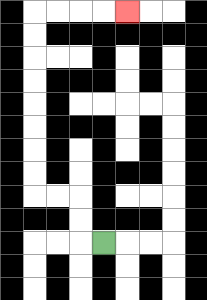{'start': '[4, 10]', 'end': '[5, 0]', 'path_directions': 'L,U,U,L,L,U,U,U,U,U,U,U,U,R,R,R,R', 'path_coordinates': '[[4, 10], [3, 10], [3, 9], [3, 8], [2, 8], [1, 8], [1, 7], [1, 6], [1, 5], [1, 4], [1, 3], [1, 2], [1, 1], [1, 0], [2, 0], [3, 0], [4, 0], [5, 0]]'}